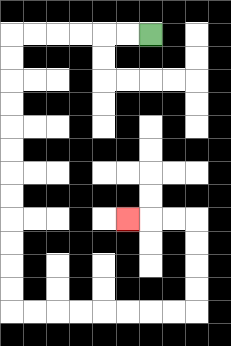{'start': '[6, 1]', 'end': '[5, 9]', 'path_directions': 'L,L,L,L,L,L,D,D,D,D,D,D,D,D,D,D,D,D,R,R,R,R,R,R,R,R,U,U,U,U,L,L,L', 'path_coordinates': '[[6, 1], [5, 1], [4, 1], [3, 1], [2, 1], [1, 1], [0, 1], [0, 2], [0, 3], [0, 4], [0, 5], [0, 6], [0, 7], [0, 8], [0, 9], [0, 10], [0, 11], [0, 12], [0, 13], [1, 13], [2, 13], [3, 13], [4, 13], [5, 13], [6, 13], [7, 13], [8, 13], [8, 12], [8, 11], [8, 10], [8, 9], [7, 9], [6, 9], [5, 9]]'}